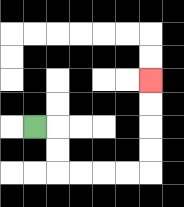{'start': '[1, 5]', 'end': '[6, 3]', 'path_directions': 'R,D,D,R,R,R,R,U,U,U,U', 'path_coordinates': '[[1, 5], [2, 5], [2, 6], [2, 7], [3, 7], [4, 7], [5, 7], [6, 7], [6, 6], [6, 5], [6, 4], [6, 3]]'}